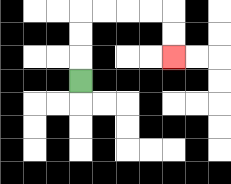{'start': '[3, 3]', 'end': '[7, 2]', 'path_directions': 'U,U,U,R,R,R,R,D,D', 'path_coordinates': '[[3, 3], [3, 2], [3, 1], [3, 0], [4, 0], [5, 0], [6, 0], [7, 0], [7, 1], [7, 2]]'}